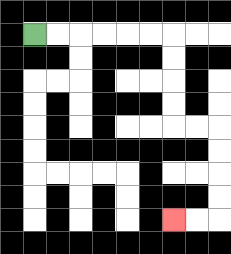{'start': '[1, 1]', 'end': '[7, 9]', 'path_directions': 'R,R,R,R,R,R,D,D,D,D,R,R,D,D,D,D,L,L', 'path_coordinates': '[[1, 1], [2, 1], [3, 1], [4, 1], [5, 1], [6, 1], [7, 1], [7, 2], [7, 3], [7, 4], [7, 5], [8, 5], [9, 5], [9, 6], [9, 7], [9, 8], [9, 9], [8, 9], [7, 9]]'}